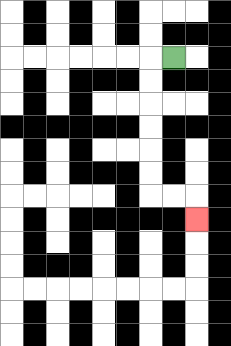{'start': '[7, 2]', 'end': '[8, 9]', 'path_directions': 'L,D,D,D,D,D,D,R,R,D', 'path_coordinates': '[[7, 2], [6, 2], [6, 3], [6, 4], [6, 5], [6, 6], [6, 7], [6, 8], [7, 8], [8, 8], [8, 9]]'}